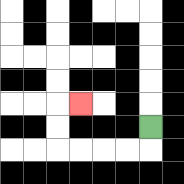{'start': '[6, 5]', 'end': '[3, 4]', 'path_directions': 'D,L,L,L,L,U,U,R', 'path_coordinates': '[[6, 5], [6, 6], [5, 6], [4, 6], [3, 6], [2, 6], [2, 5], [2, 4], [3, 4]]'}